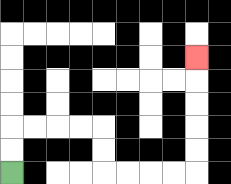{'start': '[0, 7]', 'end': '[8, 2]', 'path_directions': 'U,U,R,R,R,R,D,D,R,R,R,R,U,U,U,U,U', 'path_coordinates': '[[0, 7], [0, 6], [0, 5], [1, 5], [2, 5], [3, 5], [4, 5], [4, 6], [4, 7], [5, 7], [6, 7], [7, 7], [8, 7], [8, 6], [8, 5], [8, 4], [8, 3], [8, 2]]'}